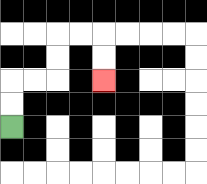{'start': '[0, 5]', 'end': '[4, 3]', 'path_directions': 'U,U,R,R,U,U,R,R,D,D', 'path_coordinates': '[[0, 5], [0, 4], [0, 3], [1, 3], [2, 3], [2, 2], [2, 1], [3, 1], [4, 1], [4, 2], [4, 3]]'}